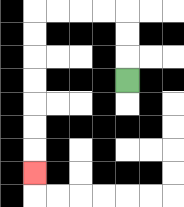{'start': '[5, 3]', 'end': '[1, 7]', 'path_directions': 'U,U,U,L,L,L,L,D,D,D,D,D,D,D', 'path_coordinates': '[[5, 3], [5, 2], [5, 1], [5, 0], [4, 0], [3, 0], [2, 0], [1, 0], [1, 1], [1, 2], [1, 3], [1, 4], [1, 5], [1, 6], [1, 7]]'}